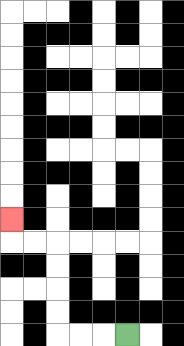{'start': '[5, 14]', 'end': '[0, 9]', 'path_directions': 'L,L,L,U,U,U,U,L,L,U', 'path_coordinates': '[[5, 14], [4, 14], [3, 14], [2, 14], [2, 13], [2, 12], [2, 11], [2, 10], [1, 10], [0, 10], [0, 9]]'}